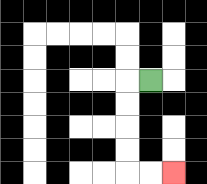{'start': '[6, 3]', 'end': '[7, 7]', 'path_directions': 'L,D,D,D,D,R,R', 'path_coordinates': '[[6, 3], [5, 3], [5, 4], [5, 5], [5, 6], [5, 7], [6, 7], [7, 7]]'}